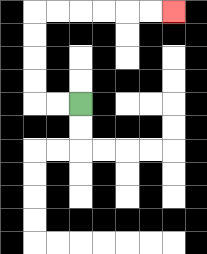{'start': '[3, 4]', 'end': '[7, 0]', 'path_directions': 'L,L,U,U,U,U,R,R,R,R,R,R', 'path_coordinates': '[[3, 4], [2, 4], [1, 4], [1, 3], [1, 2], [1, 1], [1, 0], [2, 0], [3, 0], [4, 0], [5, 0], [6, 0], [7, 0]]'}